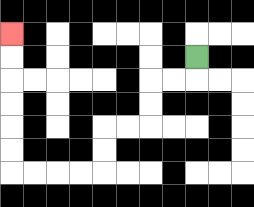{'start': '[8, 2]', 'end': '[0, 1]', 'path_directions': 'D,L,L,D,D,L,L,D,D,L,L,L,L,U,U,U,U,U,U', 'path_coordinates': '[[8, 2], [8, 3], [7, 3], [6, 3], [6, 4], [6, 5], [5, 5], [4, 5], [4, 6], [4, 7], [3, 7], [2, 7], [1, 7], [0, 7], [0, 6], [0, 5], [0, 4], [0, 3], [0, 2], [0, 1]]'}